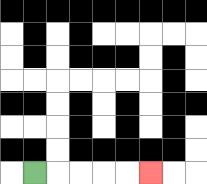{'start': '[1, 7]', 'end': '[6, 7]', 'path_directions': 'R,R,R,R,R', 'path_coordinates': '[[1, 7], [2, 7], [3, 7], [4, 7], [5, 7], [6, 7]]'}